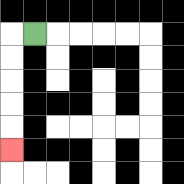{'start': '[1, 1]', 'end': '[0, 6]', 'path_directions': 'L,D,D,D,D,D', 'path_coordinates': '[[1, 1], [0, 1], [0, 2], [0, 3], [0, 4], [0, 5], [0, 6]]'}